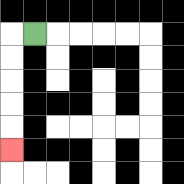{'start': '[1, 1]', 'end': '[0, 6]', 'path_directions': 'L,D,D,D,D,D', 'path_coordinates': '[[1, 1], [0, 1], [0, 2], [0, 3], [0, 4], [0, 5], [0, 6]]'}